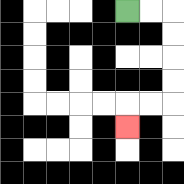{'start': '[5, 0]', 'end': '[5, 5]', 'path_directions': 'R,R,D,D,D,D,L,L,D', 'path_coordinates': '[[5, 0], [6, 0], [7, 0], [7, 1], [7, 2], [7, 3], [7, 4], [6, 4], [5, 4], [5, 5]]'}